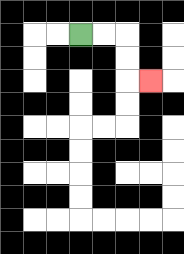{'start': '[3, 1]', 'end': '[6, 3]', 'path_directions': 'R,R,D,D,R', 'path_coordinates': '[[3, 1], [4, 1], [5, 1], [5, 2], [5, 3], [6, 3]]'}